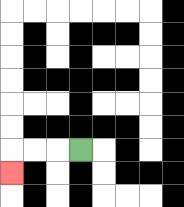{'start': '[3, 6]', 'end': '[0, 7]', 'path_directions': 'L,L,L,D', 'path_coordinates': '[[3, 6], [2, 6], [1, 6], [0, 6], [0, 7]]'}